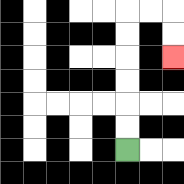{'start': '[5, 6]', 'end': '[7, 2]', 'path_directions': 'U,U,U,U,U,U,R,R,D,D', 'path_coordinates': '[[5, 6], [5, 5], [5, 4], [5, 3], [5, 2], [5, 1], [5, 0], [6, 0], [7, 0], [7, 1], [7, 2]]'}